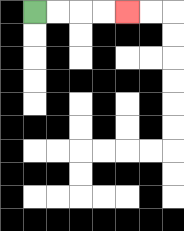{'start': '[1, 0]', 'end': '[5, 0]', 'path_directions': 'R,R,R,R', 'path_coordinates': '[[1, 0], [2, 0], [3, 0], [4, 0], [5, 0]]'}